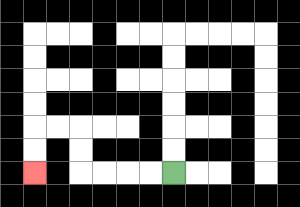{'start': '[7, 7]', 'end': '[1, 7]', 'path_directions': 'L,L,L,L,U,U,L,L,D,D', 'path_coordinates': '[[7, 7], [6, 7], [5, 7], [4, 7], [3, 7], [3, 6], [3, 5], [2, 5], [1, 5], [1, 6], [1, 7]]'}